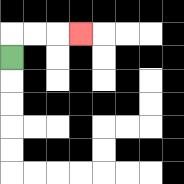{'start': '[0, 2]', 'end': '[3, 1]', 'path_directions': 'U,R,R,R', 'path_coordinates': '[[0, 2], [0, 1], [1, 1], [2, 1], [3, 1]]'}